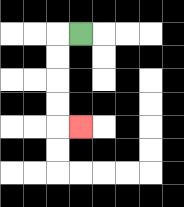{'start': '[3, 1]', 'end': '[3, 5]', 'path_directions': 'L,D,D,D,D,R', 'path_coordinates': '[[3, 1], [2, 1], [2, 2], [2, 3], [2, 4], [2, 5], [3, 5]]'}